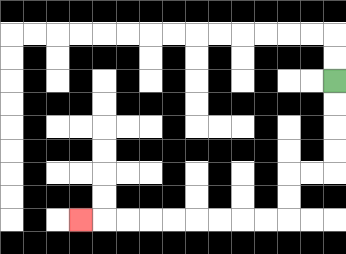{'start': '[14, 3]', 'end': '[3, 9]', 'path_directions': 'D,D,D,D,L,L,D,D,L,L,L,L,L,L,L,L,L', 'path_coordinates': '[[14, 3], [14, 4], [14, 5], [14, 6], [14, 7], [13, 7], [12, 7], [12, 8], [12, 9], [11, 9], [10, 9], [9, 9], [8, 9], [7, 9], [6, 9], [5, 9], [4, 9], [3, 9]]'}